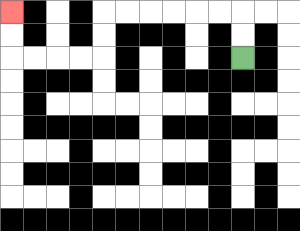{'start': '[10, 2]', 'end': '[0, 0]', 'path_directions': 'U,U,L,L,L,L,L,L,D,D,L,L,L,L,U,U', 'path_coordinates': '[[10, 2], [10, 1], [10, 0], [9, 0], [8, 0], [7, 0], [6, 0], [5, 0], [4, 0], [4, 1], [4, 2], [3, 2], [2, 2], [1, 2], [0, 2], [0, 1], [0, 0]]'}